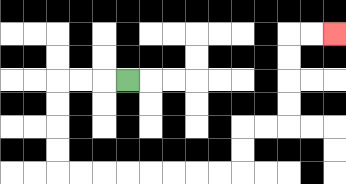{'start': '[5, 3]', 'end': '[14, 1]', 'path_directions': 'L,L,L,D,D,D,D,R,R,R,R,R,R,R,R,U,U,R,R,U,U,U,U,R,R', 'path_coordinates': '[[5, 3], [4, 3], [3, 3], [2, 3], [2, 4], [2, 5], [2, 6], [2, 7], [3, 7], [4, 7], [5, 7], [6, 7], [7, 7], [8, 7], [9, 7], [10, 7], [10, 6], [10, 5], [11, 5], [12, 5], [12, 4], [12, 3], [12, 2], [12, 1], [13, 1], [14, 1]]'}